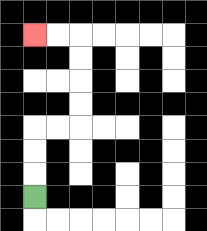{'start': '[1, 8]', 'end': '[1, 1]', 'path_directions': 'U,U,U,R,R,U,U,U,U,L,L', 'path_coordinates': '[[1, 8], [1, 7], [1, 6], [1, 5], [2, 5], [3, 5], [3, 4], [3, 3], [3, 2], [3, 1], [2, 1], [1, 1]]'}